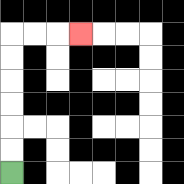{'start': '[0, 7]', 'end': '[3, 1]', 'path_directions': 'U,U,U,U,U,U,R,R,R', 'path_coordinates': '[[0, 7], [0, 6], [0, 5], [0, 4], [0, 3], [0, 2], [0, 1], [1, 1], [2, 1], [3, 1]]'}